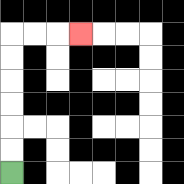{'start': '[0, 7]', 'end': '[3, 1]', 'path_directions': 'U,U,U,U,U,U,R,R,R', 'path_coordinates': '[[0, 7], [0, 6], [0, 5], [0, 4], [0, 3], [0, 2], [0, 1], [1, 1], [2, 1], [3, 1]]'}